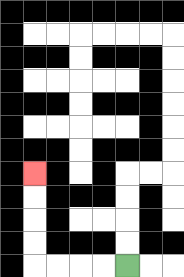{'start': '[5, 11]', 'end': '[1, 7]', 'path_directions': 'L,L,L,L,U,U,U,U', 'path_coordinates': '[[5, 11], [4, 11], [3, 11], [2, 11], [1, 11], [1, 10], [1, 9], [1, 8], [1, 7]]'}